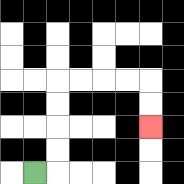{'start': '[1, 7]', 'end': '[6, 5]', 'path_directions': 'R,U,U,U,U,R,R,R,R,D,D', 'path_coordinates': '[[1, 7], [2, 7], [2, 6], [2, 5], [2, 4], [2, 3], [3, 3], [4, 3], [5, 3], [6, 3], [6, 4], [6, 5]]'}